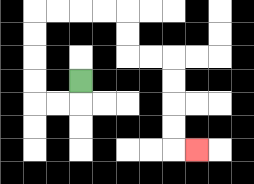{'start': '[3, 3]', 'end': '[8, 6]', 'path_directions': 'D,L,L,U,U,U,U,R,R,R,R,D,D,R,R,D,D,D,D,R', 'path_coordinates': '[[3, 3], [3, 4], [2, 4], [1, 4], [1, 3], [1, 2], [1, 1], [1, 0], [2, 0], [3, 0], [4, 0], [5, 0], [5, 1], [5, 2], [6, 2], [7, 2], [7, 3], [7, 4], [7, 5], [7, 6], [8, 6]]'}